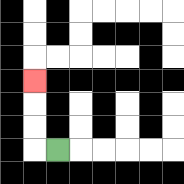{'start': '[2, 6]', 'end': '[1, 3]', 'path_directions': 'L,U,U,U', 'path_coordinates': '[[2, 6], [1, 6], [1, 5], [1, 4], [1, 3]]'}